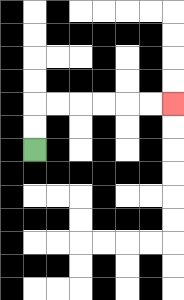{'start': '[1, 6]', 'end': '[7, 4]', 'path_directions': 'U,U,R,R,R,R,R,R', 'path_coordinates': '[[1, 6], [1, 5], [1, 4], [2, 4], [3, 4], [4, 4], [5, 4], [6, 4], [7, 4]]'}